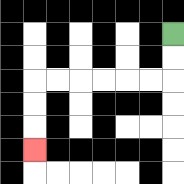{'start': '[7, 1]', 'end': '[1, 6]', 'path_directions': 'D,D,L,L,L,L,L,L,D,D,D', 'path_coordinates': '[[7, 1], [7, 2], [7, 3], [6, 3], [5, 3], [4, 3], [3, 3], [2, 3], [1, 3], [1, 4], [1, 5], [1, 6]]'}